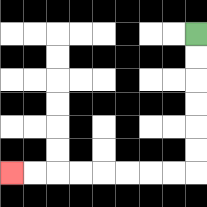{'start': '[8, 1]', 'end': '[0, 7]', 'path_directions': 'D,D,D,D,D,D,L,L,L,L,L,L,L,L', 'path_coordinates': '[[8, 1], [8, 2], [8, 3], [8, 4], [8, 5], [8, 6], [8, 7], [7, 7], [6, 7], [5, 7], [4, 7], [3, 7], [2, 7], [1, 7], [0, 7]]'}